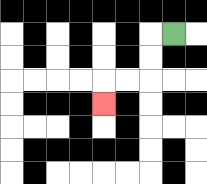{'start': '[7, 1]', 'end': '[4, 4]', 'path_directions': 'L,D,D,L,L,D', 'path_coordinates': '[[7, 1], [6, 1], [6, 2], [6, 3], [5, 3], [4, 3], [4, 4]]'}